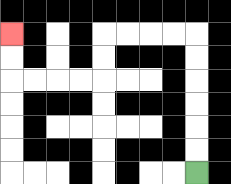{'start': '[8, 7]', 'end': '[0, 1]', 'path_directions': 'U,U,U,U,U,U,L,L,L,L,D,D,L,L,L,L,U,U', 'path_coordinates': '[[8, 7], [8, 6], [8, 5], [8, 4], [8, 3], [8, 2], [8, 1], [7, 1], [6, 1], [5, 1], [4, 1], [4, 2], [4, 3], [3, 3], [2, 3], [1, 3], [0, 3], [0, 2], [0, 1]]'}